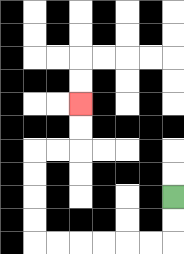{'start': '[7, 8]', 'end': '[3, 4]', 'path_directions': 'D,D,L,L,L,L,L,L,U,U,U,U,R,R,U,U', 'path_coordinates': '[[7, 8], [7, 9], [7, 10], [6, 10], [5, 10], [4, 10], [3, 10], [2, 10], [1, 10], [1, 9], [1, 8], [1, 7], [1, 6], [2, 6], [3, 6], [3, 5], [3, 4]]'}